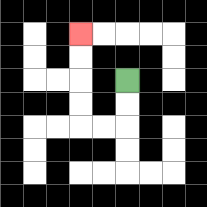{'start': '[5, 3]', 'end': '[3, 1]', 'path_directions': 'D,D,L,L,U,U,U,U', 'path_coordinates': '[[5, 3], [5, 4], [5, 5], [4, 5], [3, 5], [3, 4], [3, 3], [3, 2], [3, 1]]'}